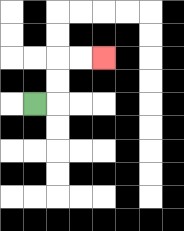{'start': '[1, 4]', 'end': '[4, 2]', 'path_directions': 'R,U,U,R,R', 'path_coordinates': '[[1, 4], [2, 4], [2, 3], [2, 2], [3, 2], [4, 2]]'}